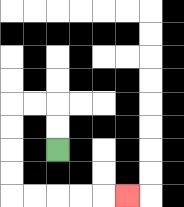{'start': '[2, 6]', 'end': '[5, 8]', 'path_directions': 'U,U,L,L,D,D,D,D,R,R,R,R,R', 'path_coordinates': '[[2, 6], [2, 5], [2, 4], [1, 4], [0, 4], [0, 5], [0, 6], [0, 7], [0, 8], [1, 8], [2, 8], [3, 8], [4, 8], [5, 8]]'}